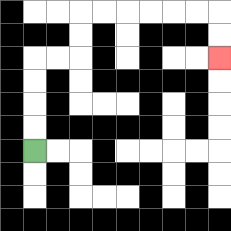{'start': '[1, 6]', 'end': '[9, 2]', 'path_directions': 'U,U,U,U,R,R,U,U,R,R,R,R,R,R,D,D', 'path_coordinates': '[[1, 6], [1, 5], [1, 4], [1, 3], [1, 2], [2, 2], [3, 2], [3, 1], [3, 0], [4, 0], [5, 0], [6, 0], [7, 0], [8, 0], [9, 0], [9, 1], [9, 2]]'}